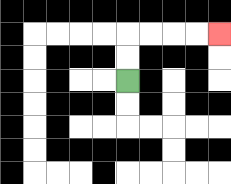{'start': '[5, 3]', 'end': '[9, 1]', 'path_directions': 'U,U,R,R,R,R', 'path_coordinates': '[[5, 3], [5, 2], [5, 1], [6, 1], [7, 1], [8, 1], [9, 1]]'}